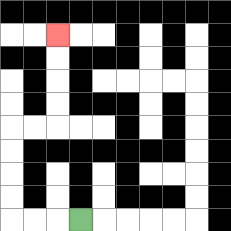{'start': '[3, 9]', 'end': '[2, 1]', 'path_directions': 'L,L,L,U,U,U,U,R,R,U,U,U,U', 'path_coordinates': '[[3, 9], [2, 9], [1, 9], [0, 9], [0, 8], [0, 7], [0, 6], [0, 5], [1, 5], [2, 5], [2, 4], [2, 3], [2, 2], [2, 1]]'}